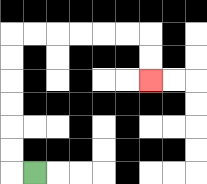{'start': '[1, 7]', 'end': '[6, 3]', 'path_directions': 'L,U,U,U,U,U,U,R,R,R,R,R,R,D,D', 'path_coordinates': '[[1, 7], [0, 7], [0, 6], [0, 5], [0, 4], [0, 3], [0, 2], [0, 1], [1, 1], [2, 1], [3, 1], [4, 1], [5, 1], [6, 1], [6, 2], [6, 3]]'}